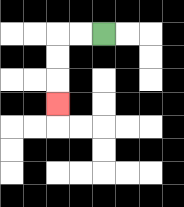{'start': '[4, 1]', 'end': '[2, 4]', 'path_directions': 'L,L,D,D,D', 'path_coordinates': '[[4, 1], [3, 1], [2, 1], [2, 2], [2, 3], [2, 4]]'}